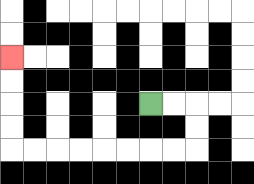{'start': '[6, 4]', 'end': '[0, 2]', 'path_directions': 'R,R,D,D,L,L,L,L,L,L,L,L,U,U,U,U', 'path_coordinates': '[[6, 4], [7, 4], [8, 4], [8, 5], [8, 6], [7, 6], [6, 6], [5, 6], [4, 6], [3, 6], [2, 6], [1, 6], [0, 6], [0, 5], [0, 4], [0, 3], [0, 2]]'}